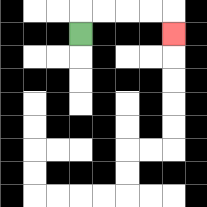{'start': '[3, 1]', 'end': '[7, 1]', 'path_directions': 'U,R,R,R,R,D', 'path_coordinates': '[[3, 1], [3, 0], [4, 0], [5, 0], [6, 0], [7, 0], [7, 1]]'}